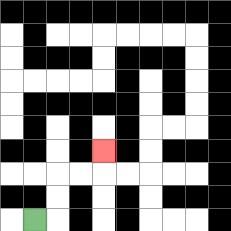{'start': '[1, 9]', 'end': '[4, 6]', 'path_directions': 'R,U,U,R,R,U', 'path_coordinates': '[[1, 9], [2, 9], [2, 8], [2, 7], [3, 7], [4, 7], [4, 6]]'}